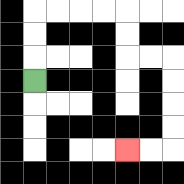{'start': '[1, 3]', 'end': '[5, 6]', 'path_directions': 'U,U,U,R,R,R,R,D,D,R,R,D,D,D,D,L,L', 'path_coordinates': '[[1, 3], [1, 2], [1, 1], [1, 0], [2, 0], [3, 0], [4, 0], [5, 0], [5, 1], [5, 2], [6, 2], [7, 2], [7, 3], [7, 4], [7, 5], [7, 6], [6, 6], [5, 6]]'}